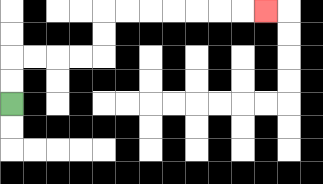{'start': '[0, 4]', 'end': '[11, 0]', 'path_directions': 'U,U,R,R,R,R,U,U,R,R,R,R,R,R,R', 'path_coordinates': '[[0, 4], [0, 3], [0, 2], [1, 2], [2, 2], [3, 2], [4, 2], [4, 1], [4, 0], [5, 0], [6, 0], [7, 0], [8, 0], [9, 0], [10, 0], [11, 0]]'}